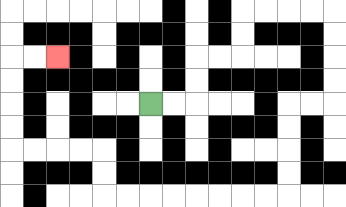{'start': '[6, 4]', 'end': '[2, 2]', 'path_directions': 'R,R,U,U,R,R,U,U,R,R,R,R,D,D,D,D,L,L,D,D,D,D,L,L,L,L,L,L,L,L,U,U,L,L,L,L,U,U,U,U,R,R', 'path_coordinates': '[[6, 4], [7, 4], [8, 4], [8, 3], [8, 2], [9, 2], [10, 2], [10, 1], [10, 0], [11, 0], [12, 0], [13, 0], [14, 0], [14, 1], [14, 2], [14, 3], [14, 4], [13, 4], [12, 4], [12, 5], [12, 6], [12, 7], [12, 8], [11, 8], [10, 8], [9, 8], [8, 8], [7, 8], [6, 8], [5, 8], [4, 8], [4, 7], [4, 6], [3, 6], [2, 6], [1, 6], [0, 6], [0, 5], [0, 4], [0, 3], [0, 2], [1, 2], [2, 2]]'}